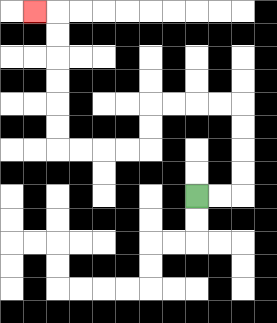{'start': '[8, 8]', 'end': '[1, 0]', 'path_directions': 'R,R,U,U,U,U,L,L,L,L,D,D,L,L,L,L,U,U,U,U,U,U,L', 'path_coordinates': '[[8, 8], [9, 8], [10, 8], [10, 7], [10, 6], [10, 5], [10, 4], [9, 4], [8, 4], [7, 4], [6, 4], [6, 5], [6, 6], [5, 6], [4, 6], [3, 6], [2, 6], [2, 5], [2, 4], [2, 3], [2, 2], [2, 1], [2, 0], [1, 0]]'}